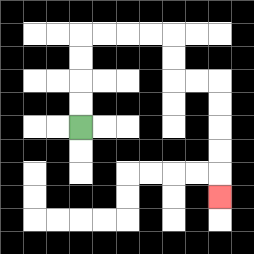{'start': '[3, 5]', 'end': '[9, 8]', 'path_directions': 'U,U,U,U,R,R,R,R,D,D,R,R,D,D,D,D,D', 'path_coordinates': '[[3, 5], [3, 4], [3, 3], [3, 2], [3, 1], [4, 1], [5, 1], [6, 1], [7, 1], [7, 2], [7, 3], [8, 3], [9, 3], [9, 4], [9, 5], [9, 6], [9, 7], [9, 8]]'}